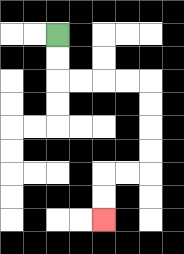{'start': '[2, 1]', 'end': '[4, 9]', 'path_directions': 'D,D,R,R,R,R,D,D,D,D,L,L,D,D', 'path_coordinates': '[[2, 1], [2, 2], [2, 3], [3, 3], [4, 3], [5, 3], [6, 3], [6, 4], [6, 5], [6, 6], [6, 7], [5, 7], [4, 7], [4, 8], [4, 9]]'}